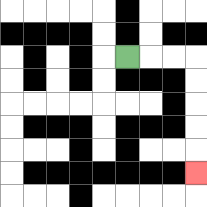{'start': '[5, 2]', 'end': '[8, 7]', 'path_directions': 'R,R,R,D,D,D,D,D', 'path_coordinates': '[[5, 2], [6, 2], [7, 2], [8, 2], [8, 3], [8, 4], [8, 5], [8, 6], [8, 7]]'}